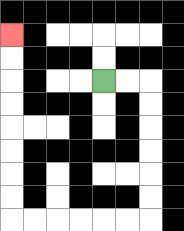{'start': '[4, 3]', 'end': '[0, 1]', 'path_directions': 'R,R,D,D,D,D,D,D,L,L,L,L,L,L,U,U,U,U,U,U,U,U', 'path_coordinates': '[[4, 3], [5, 3], [6, 3], [6, 4], [6, 5], [6, 6], [6, 7], [6, 8], [6, 9], [5, 9], [4, 9], [3, 9], [2, 9], [1, 9], [0, 9], [0, 8], [0, 7], [0, 6], [0, 5], [0, 4], [0, 3], [0, 2], [0, 1]]'}